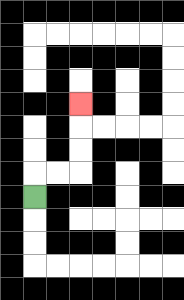{'start': '[1, 8]', 'end': '[3, 4]', 'path_directions': 'U,R,R,U,U,U', 'path_coordinates': '[[1, 8], [1, 7], [2, 7], [3, 7], [3, 6], [3, 5], [3, 4]]'}